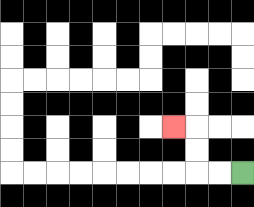{'start': '[10, 7]', 'end': '[7, 5]', 'path_directions': 'L,L,U,U,L', 'path_coordinates': '[[10, 7], [9, 7], [8, 7], [8, 6], [8, 5], [7, 5]]'}